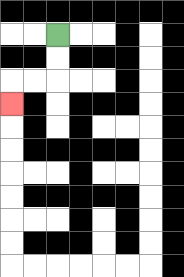{'start': '[2, 1]', 'end': '[0, 4]', 'path_directions': 'D,D,L,L,D', 'path_coordinates': '[[2, 1], [2, 2], [2, 3], [1, 3], [0, 3], [0, 4]]'}